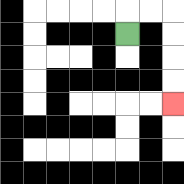{'start': '[5, 1]', 'end': '[7, 4]', 'path_directions': 'U,R,R,D,D,D,D', 'path_coordinates': '[[5, 1], [5, 0], [6, 0], [7, 0], [7, 1], [7, 2], [7, 3], [7, 4]]'}